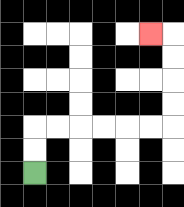{'start': '[1, 7]', 'end': '[6, 1]', 'path_directions': 'U,U,R,R,R,R,R,R,U,U,U,U,L', 'path_coordinates': '[[1, 7], [1, 6], [1, 5], [2, 5], [3, 5], [4, 5], [5, 5], [6, 5], [7, 5], [7, 4], [7, 3], [7, 2], [7, 1], [6, 1]]'}